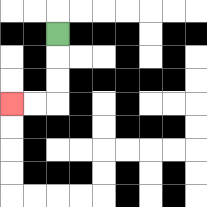{'start': '[2, 1]', 'end': '[0, 4]', 'path_directions': 'D,D,D,L,L', 'path_coordinates': '[[2, 1], [2, 2], [2, 3], [2, 4], [1, 4], [0, 4]]'}